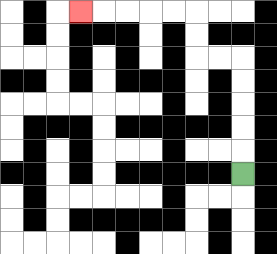{'start': '[10, 7]', 'end': '[3, 0]', 'path_directions': 'U,U,U,U,U,L,L,U,U,L,L,L,L,L', 'path_coordinates': '[[10, 7], [10, 6], [10, 5], [10, 4], [10, 3], [10, 2], [9, 2], [8, 2], [8, 1], [8, 0], [7, 0], [6, 0], [5, 0], [4, 0], [3, 0]]'}